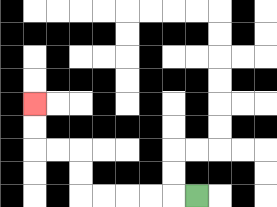{'start': '[8, 8]', 'end': '[1, 4]', 'path_directions': 'L,L,L,L,L,U,U,L,L,U,U', 'path_coordinates': '[[8, 8], [7, 8], [6, 8], [5, 8], [4, 8], [3, 8], [3, 7], [3, 6], [2, 6], [1, 6], [1, 5], [1, 4]]'}